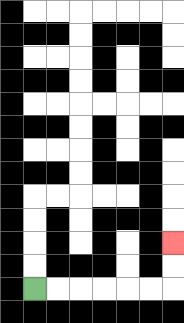{'start': '[1, 12]', 'end': '[7, 10]', 'path_directions': 'R,R,R,R,R,R,U,U', 'path_coordinates': '[[1, 12], [2, 12], [3, 12], [4, 12], [5, 12], [6, 12], [7, 12], [7, 11], [7, 10]]'}